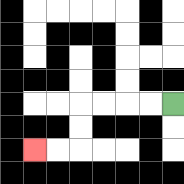{'start': '[7, 4]', 'end': '[1, 6]', 'path_directions': 'L,L,L,L,D,D,L,L', 'path_coordinates': '[[7, 4], [6, 4], [5, 4], [4, 4], [3, 4], [3, 5], [3, 6], [2, 6], [1, 6]]'}